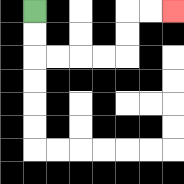{'start': '[1, 0]', 'end': '[7, 0]', 'path_directions': 'D,D,R,R,R,R,U,U,R,R', 'path_coordinates': '[[1, 0], [1, 1], [1, 2], [2, 2], [3, 2], [4, 2], [5, 2], [5, 1], [5, 0], [6, 0], [7, 0]]'}